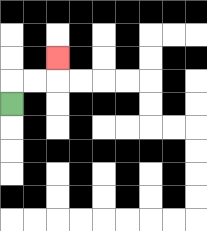{'start': '[0, 4]', 'end': '[2, 2]', 'path_directions': 'U,R,R,U', 'path_coordinates': '[[0, 4], [0, 3], [1, 3], [2, 3], [2, 2]]'}